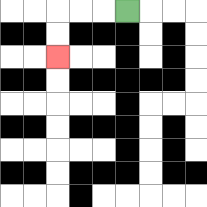{'start': '[5, 0]', 'end': '[2, 2]', 'path_directions': 'L,L,L,D,D', 'path_coordinates': '[[5, 0], [4, 0], [3, 0], [2, 0], [2, 1], [2, 2]]'}